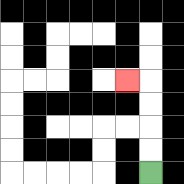{'start': '[6, 7]', 'end': '[5, 3]', 'path_directions': 'U,U,U,U,L', 'path_coordinates': '[[6, 7], [6, 6], [6, 5], [6, 4], [6, 3], [5, 3]]'}